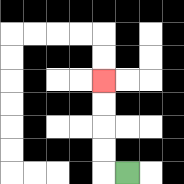{'start': '[5, 7]', 'end': '[4, 3]', 'path_directions': 'L,U,U,U,U', 'path_coordinates': '[[5, 7], [4, 7], [4, 6], [4, 5], [4, 4], [4, 3]]'}